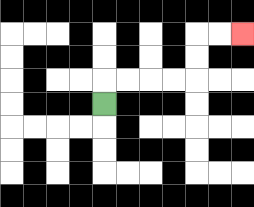{'start': '[4, 4]', 'end': '[10, 1]', 'path_directions': 'U,R,R,R,R,U,U,R,R', 'path_coordinates': '[[4, 4], [4, 3], [5, 3], [6, 3], [7, 3], [8, 3], [8, 2], [8, 1], [9, 1], [10, 1]]'}